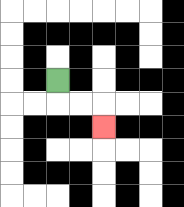{'start': '[2, 3]', 'end': '[4, 5]', 'path_directions': 'D,R,R,D', 'path_coordinates': '[[2, 3], [2, 4], [3, 4], [4, 4], [4, 5]]'}